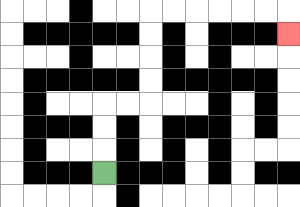{'start': '[4, 7]', 'end': '[12, 1]', 'path_directions': 'U,U,U,R,R,U,U,U,U,R,R,R,R,R,R,D', 'path_coordinates': '[[4, 7], [4, 6], [4, 5], [4, 4], [5, 4], [6, 4], [6, 3], [6, 2], [6, 1], [6, 0], [7, 0], [8, 0], [9, 0], [10, 0], [11, 0], [12, 0], [12, 1]]'}